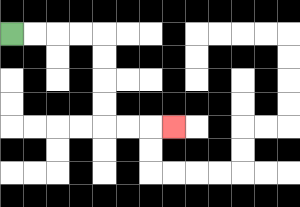{'start': '[0, 1]', 'end': '[7, 5]', 'path_directions': 'R,R,R,R,D,D,D,D,R,R,R', 'path_coordinates': '[[0, 1], [1, 1], [2, 1], [3, 1], [4, 1], [4, 2], [4, 3], [4, 4], [4, 5], [5, 5], [6, 5], [7, 5]]'}